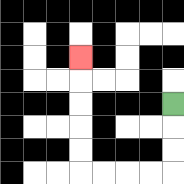{'start': '[7, 4]', 'end': '[3, 2]', 'path_directions': 'D,D,D,L,L,L,L,U,U,U,U,U', 'path_coordinates': '[[7, 4], [7, 5], [7, 6], [7, 7], [6, 7], [5, 7], [4, 7], [3, 7], [3, 6], [3, 5], [3, 4], [3, 3], [3, 2]]'}